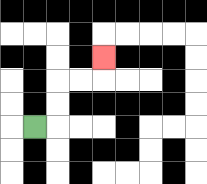{'start': '[1, 5]', 'end': '[4, 2]', 'path_directions': 'R,U,U,R,R,U', 'path_coordinates': '[[1, 5], [2, 5], [2, 4], [2, 3], [3, 3], [4, 3], [4, 2]]'}